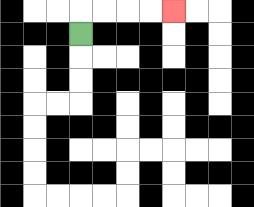{'start': '[3, 1]', 'end': '[7, 0]', 'path_directions': 'U,R,R,R,R', 'path_coordinates': '[[3, 1], [3, 0], [4, 0], [5, 0], [6, 0], [7, 0]]'}